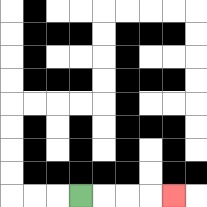{'start': '[3, 8]', 'end': '[7, 8]', 'path_directions': 'R,R,R,R', 'path_coordinates': '[[3, 8], [4, 8], [5, 8], [6, 8], [7, 8]]'}